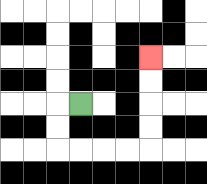{'start': '[3, 4]', 'end': '[6, 2]', 'path_directions': 'L,D,D,R,R,R,R,U,U,U,U', 'path_coordinates': '[[3, 4], [2, 4], [2, 5], [2, 6], [3, 6], [4, 6], [5, 6], [6, 6], [6, 5], [6, 4], [6, 3], [6, 2]]'}